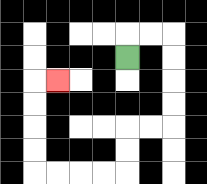{'start': '[5, 2]', 'end': '[2, 3]', 'path_directions': 'U,R,R,D,D,D,D,L,L,D,D,L,L,L,L,U,U,U,U,R', 'path_coordinates': '[[5, 2], [5, 1], [6, 1], [7, 1], [7, 2], [7, 3], [7, 4], [7, 5], [6, 5], [5, 5], [5, 6], [5, 7], [4, 7], [3, 7], [2, 7], [1, 7], [1, 6], [1, 5], [1, 4], [1, 3], [2, 3]]'}